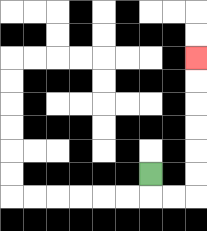{'start': '[6, 7]', 'end': '[8, 2]', 'path_directions': 'D,R,R,U,U,U,U,U,U', 'path_coordinates': '[[6, 7], [6, 8], [7, 8], [8, 8], [8, 7], [8, 6], [8, 5], [8, 4], [8, 3], [8, 2]]'}